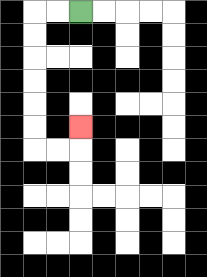{'start': '[3, 0]', 'end': '[3, 5]', 'path_directions': 'L,L,D,D,D,D,D,D,R,R,U', 'path_coordinates': '[[3, 0], [2, 0], [1, 0], [1, 1], [1, 2], [1, 3], [1, 4], [1, 5], [1, 6], [2, 6], [3, 6], [3, 5]]'}